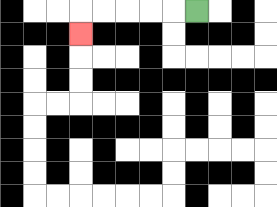{'start': '[8, 0]', 'end': '[3, 1]', 'path_directions': 'L,L,L,L,L,D', 'path_coordinates': '[[8, 0], [7, 0], [6, 0], [5, 0], [4, 0], [3, 0], [3, 1]]'}